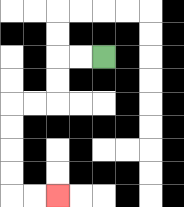{'start': '[4, 2]', 'end': '[2, 8]', 'path_directions': 'L,L,D,D,L,L,D,D,D,D,R,R', 'path_coordinates': '[[4, 2], [3, 2], [2, 2], [2, 3], [2, 4], [1, 4], [0, 4], [0, 5], [0, 6], [0, 7], [0, 8], [1, 8], [2, 8]]'}